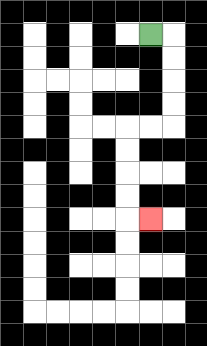{'start': '[6, 1]', 'end': '[6, 9]', 'path_directions': 'R,D,D,D,D,L,L,D,D,D,D,R', 'path_coordinates': '[[6, 1], [7, 1], [7, 2], [7, 3], [7, 4], [7, 5], [6, 5], [5, 5], [5, 6], [5, 7], [5, 8], [5, 9], [6, 9]]'}